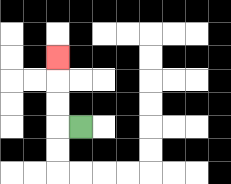{'start': '[3, 5]', 'end': '[2, 2]', 'path_directions': 'L,U,U,U', 'path_coordinates': '[[3, 5], [2, 5], [2, 4], [2, 3], [2, 2]]'}